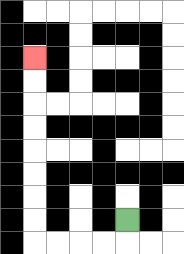{'start': '[5, 9]', 'end': '[1, 2]', 'path_directions': 'D,L,L,L,L,U,U,U,U,U,U,U,U', 'path_coordinates': '[[5, 9], [5, 10], [4, 10], [3, 10], [2, 10], [1, 10], [1, 9], [1, 8], [1, 7], [1, 6], [1, 5], [1, 4], [1, 3], [1, 2]]'}